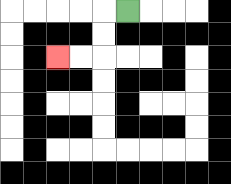{'start': '[5, 0]', 'end': '[2, 2]', 'path_directions': 'L,D,D,L,L', 'path_coordinates': '[[5, 0], [4, 0], [4, 1], [4, 2], [3, 2], [2, 2]]'}